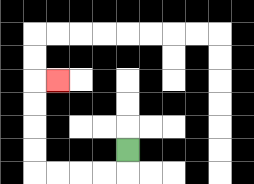{'start': '[5, 6]', 'end': '[2, 3]', 'path_directions': 'D,L,L,L,L,U,U,U,U,R', 'path_coordinates': '[[5, 6], [5, 7], [4, 7], [3, 7], [2, 7], [1, 7], [1, 6], [1, 5], [1, 4], [1, 3], [2, 3]]'}